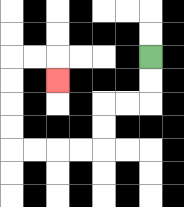{'start': '[6, 2]', 'end': '[2, 3]', 'path_directions': 'D,D,L,L,D,D,L,L,L,L,U,U,U,U,R,R,D', 'path_coordinates': '[[6, 2], [6, 3], [6, 4], [5, 4], [4, 4], [4, 5], [4, 6], [3, 6], [2, 6], [1, 6], [0, 6], [0, 5], [0, 4], [0, 3], [0, 2], [1, 2], [2, 2], [2, 3]]'}